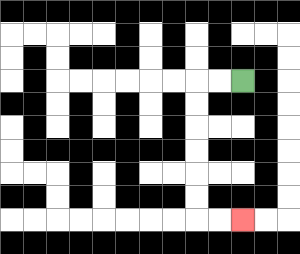{'start': '[10, 3]', 'end': '[10, 9]', 'path_directions': 'L,L,D,D,D,D,D,D,R,R', 'path_coordinates': '[[10, 3], [9, 3], [8, 3], [8, 4], [8, 5], [8, 6], [8, 7], [8, 8], [8, 9], [9, 9], [10, 9]]'}